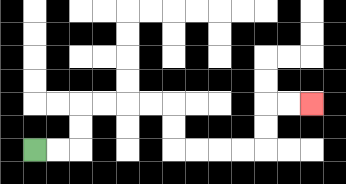{'start': '[1, 6]', 'end': '[13, 4]', 'path_directions': 'R,R,U,U,R,R,R,R,D,D,R,R,R,R,U,U,R,R', 'path_coordinates': '[[1, 6], [2, 6], [3, 6], [3, 5], [3, 4], [4, 4], [5, 4], [6, 4], [7, 4], [7, 5], [7, 6], [8, 6], [9, 6], [10, 6], [11, 6], [11, 5], [11, 4], [12, 4], [13, 4]]'}